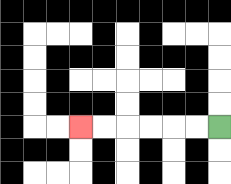{'start': '[9, 5]', 'end': '[3, 5]', 'path_directions': 'L,L,L,L,L,L', 'path_coordinates': '[[9, 5], [8, 5], [7, 5], [6, 5], [5, 5], [4, 5], [3, 5]]'}